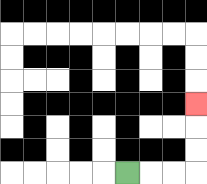{'start': '[5, 7]', 'end': '[8, 4]', 'path_directions': 'R,R,R,U,U,U', 'path_coordinates': '[[5, 7], [6, 7], [7, 7], [8, 7], [8, 6], [8, 5], [8, 4]]'}